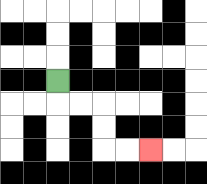{'start': '[2, 3]', 'end': '[6, 6]', 'path_directions': 'D,R,R,D,D,R,R', 'path_coordinates': '[[2, 3], [2, 4], [3, 4], [4, 4], [4, 5], [4, 6], [5, 6], [6, 6]]'}